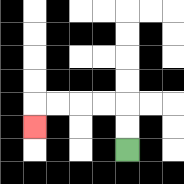{'start': '[5, 6]', 'end': '[1, 5]', 'path_directions': 'U,U,L,L,L,L,D', 'path_coordinates': '[[5, 6], [5, 5], [5, 4], [4, 4], [3, 4], [2, 4], [1, 4], [1, 5]]'}